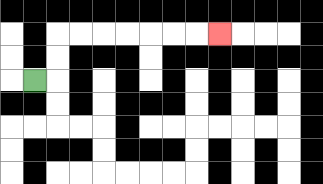{'start': '[1, 3]', 'end': '[9, 1]', 'path_directions': 'R,U,U,R,R,R,R,R,R,R', 'path_coordinates': '[[1, 3], [2, 3], [2, 2], [2, 1], [3, 1], [4, 1], [5, 1], [6, 1], [7, 1], [8, 1], [9, 1]]'}